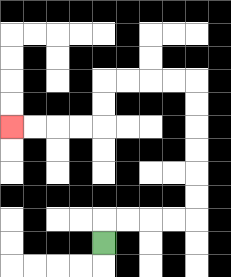{'start': '[4, 10]', 'end': '[0, 5]', 'path_directions': 'U,R,R,R,R,U,U,U,U,U,U,L,L,L,L,D,D,L,L,L,L', 'path_coordinates': '[[4, 10], [4, 9], [5, 9], [6, 9], [7, 9], [8, 9], [8, 8], [8, 7], [8, 6], [8, 5], [8, 4], [8, 3], [7, 3], [6, 3], [5, 3], [4, 3], [4, 4], [4, 5], [3, 5], [2, 5], [1, 5], [0, 5]]'}